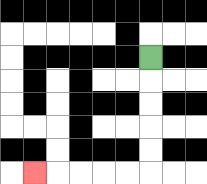{'start': '[6, 2]', 'end': '[1, 7]', 'path_directions': 'D,D,D,D,D,L,L,L,L,L', 'path_coordinates': '[[6, 2], [6, 3], [6, 4], [6, 5], [6, 6], [6, 7], [5, 7], [4, 7], [3, 7], [2, 7], [1, 7]]'}